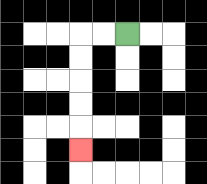{'start': '[5, 1]', 'end': '[3, 6]', 'path_directions': 'L,L,D,D,D,D,D', 'path_coordinates': '[[5, 1], [4, 1], [3, 1], [3, 2], [3, 3], [3, 4], [3, 5], [3, 6]]'}